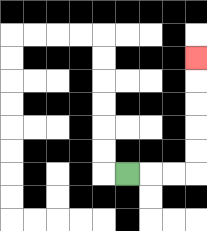{'start': '[5, 7]', 'end': '[8, 2]', 'path_directions': 'R,R,R,U,U,U,U,U', 'path_coordinates': '[[5, 7], [6, 7], [7, 7], [8, 7], [8, 6], [8, 5], [8, 4], [8, 3], [8, 2]]'}